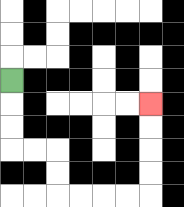{'start': '[0, 3]', 'end': '[6, 4]', 'path_directions': 'D,D,D,R,R,D,D,R,R,R,R,U,U,U,U', 'path_coordinates': '[[0, 3], [0, 4], [0, 5], [0, 6], [1, 6], [2, 6], [2, 7], [2, 8], [3, 8], [4, 8], [5, 8], [6, 8], [6, 7], [6, 6], [6, 5], [6, 4]]'}